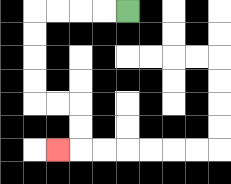{'start': '[5, 0]', 'end': '[2, 6]', 'path_directions': 'L,L,L,L,D,D,D,D,R,R,D,D,L', 'path_coordinates': '[[5, 0], [4, 0], [3, 0], [2, 0], [1, 0], [1, 1], [1, 2], [1, 3], [1, 4], [2, 4], [3, 4], [3, 5], [3, 6], [2, 6]]'}